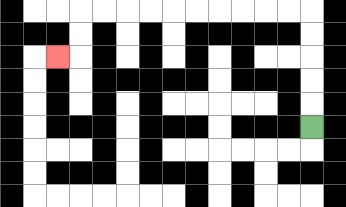{'start': '[13, 5]', 'end': '[2, 2]', 'path_directions': 'U,U,U,U,U,L,L,L,L,L,L,L,L,L,L,D,D,L', 'path_coordinates': '[[13, 5], [13, 4], [13, 3], [13, 2], [13, 1], [13, 0], [12, 0], [11, 0], [10, 0], [9, 0], [8, 0], [7, 0], [6, 0], [5, 0], [4, 0], [3, 0], [3, 1], [3, 2], [2, 2]]'}